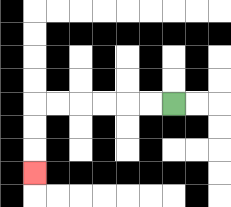{'start': '[7, 4]', 'end': '[1, 7]', 'path_directions': 'L,L,L,L,L,L,D,D,D', 'path_coordinates': '[[7, 4], [6, 4], [5, 4], [4, 4], [3, 4], [2, 4], [1, 4], [1, 5], [1, 6], [1, 7]]'}